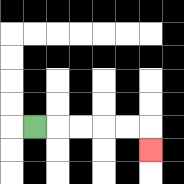{'start': '[1, 5]', 'end': '[6, 6]', 'path_directions': 'R,R,R,R,R,D', 'path_coordinates': '[[1, 5], [2, 5], [3, 5], [4, 5], [5, 5], [6, 5], [6, 6]]'}